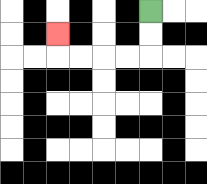{'start': '[6, 0]', 'end': '[2, 1]', 'path_directions': 'D,D,L,L,L,L,U', 'path_coordinates': '[[6, 0], [6, 1], [6, 2], [5, 2], [4, 2], [3, 2], [2, 2], [2, 1]]'}